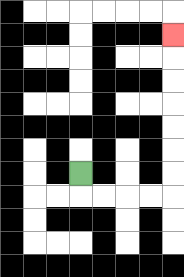{'start': '[3, 7]', 'end': '[7, 1]', 'path_directions': 'D,R,R,R,R,U,U,U,U,U,U,U', 'path_coordinates': '[[3, 7], [3, 8], [4, 8], [5, 8], [6, 8], [7, 8], [7, 7], [7, 6], [7, 5], [7, 4], [7, 3], [7, 2], [7, 1]]'}